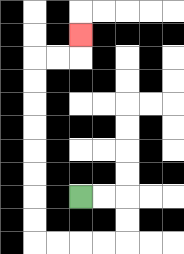{'start': '[3, 8]', 'end': '[3, 1]', 'path_directions': 'R,R,D,D,L,L,L,L,U,U,U,U,U,U,U,U,R,R,U', 'path_coordinates': '[[3, 8], [4, 8], [5, 8], [5, 9], [5, 10], [4, 10], [3, 10], [2, 10], [1, 10], [1, 9], [1, 8], [1, 7], [1, 6], [1, 5], [1, 4], [1, 3], [1, 2], [2, 2], [3, 2], [3, 1]]'}